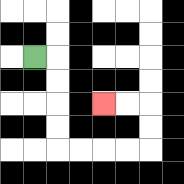{'start': '[1, 2]', 'end': '[4, 4]', 'path_directions': 'R,D,D,D,D,R,R,R,R,U,U,L,L', 'path_coordinates': '[[1, 2], [2, 2], [2, 3], [2, 4], [2, 5], [2, 6], [3, 6], [4, 6], [5, 6], [6, 6], [6, 5], [6, 4], [5, 4], [4, 4]]'}